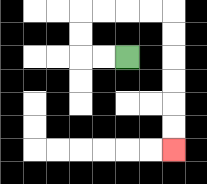{'start': '[5, 2]', 'end': '[7, 6]', 'path_directions': 'L,L,U,U,R,R,R,R,D,D,D,D,D,D', 'path_coordinates': '[[5, 2], [4, 2], [3, 2], [3, 1], [3, 0], [4, 0], [5, 0], [6, 0], [7, 0], [7, 1], [7, 2], [7, 3], [7, 4], [7, 5], [7, 6]]'}